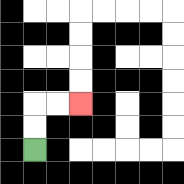{'start': '[1, 6]', 'end': '[3, 4]', 'path_directions': 'U,U,R,R', 'path_coordinates': '[[1, 6], [1, 5], [1, 4], [2, 4], [3, 4]]'}